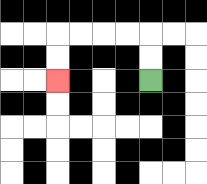{'start': '[6, 3]', 'end': '[2, 3]', 'path_directions': 'U,U,L,L,L,L,D,D', 'path_coordinates': '[[6, 3], [6, 2], [6, 1], [5, 1], [4, 1], [3, 1], [2, 1], [2, 2], [2, 3]]'}